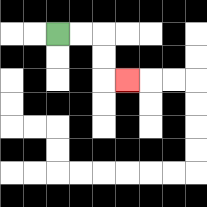{'start': '[2, 1]', 'end': '[5, 3]', 'path_directions': 'R,R,D,D,R', 'path_coordinates': '[[2, 1], [3, 1], [4, 1], [4, 2], [4, 3], [5, 3]]'}